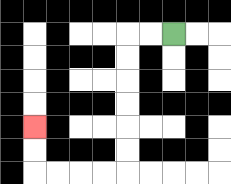{'start': '[7, 1]', 'end': '[1, 5]', 'path_directions': 'L,L,D,D,D,D,D,D,L,L,L,L,U,U', 'path_coordinates': '[[7, 1], [6, 1], [5, 1], [5, 2], [5, 3], [5, 4], [5, 5], [5, 6], [5, 7], [4, 7], [3, 7], [2, 7], [1, 7], [1, 6], [1, 5]]'}